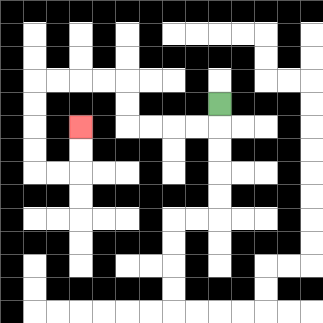{'start': '[9, 4]', 'end': '[3, 5]', 'path_directions': 'D,L,L,L,L,U,U,L,L,L,L,D,D,D,D,R,R,U,U', 'path_coordinates': '[[9, 4], [9, 5], [8, 5], [7, 5], [6, 5], [5, 5], [5, 4], [5, 3], [4, 3], [3, 3], [2, 3], [1, 3], [1, 4], [1, 5], [1, 6], [1, 7], [2, 7], [3, 7], [3, 6], [3, 5]]'}